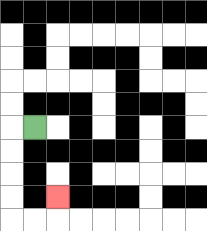{'start': '[1, 5]', 'end': '[2, 8]', 'path_directions': 'L,D,D,D,D,R,R,U', 'path_coordinates': '[[1, 5], [0, 5], [0, 6], [0, 7], [0, 8], [0, 9], [1, 9], [2, 9], [2, 8]]'}